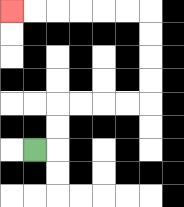{'start': '[1, 6]', 'end': '[0, 0]', 'path_directions': 'R,U,U,R,R,R,R,U,U,U,U,L,L,L,L,L,L', 'path_coordinates': '[[1, 6], [2, 6], [2, 5], [2, 4], [3, 4], [4, 4], [5, 4], [6, 4], [6, 3], [6, 2], [6, 1], [6, 0], [5, 0], [4, 0], [3, 0], [2, 0], [1, 0], [0, 0]]'}